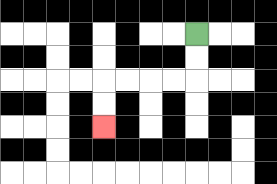{'start': '[8, 1]', 'end': '[4, 5]', 'path_directions': 'D,D,L,L,L,L,D,D', 'path_coordinates': '[[8, 1], [8, 2], [8, 3], [7, 3], [6, 3], [5, 3], [4, 3], [4, 4], [4, 5]]'}